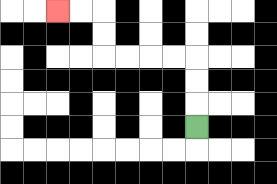{'start': '[8, 5]', 'end': '[2, 0]', 'path_directions': 'U,U,U,L,L,L,L,U,U,L,L', 'path_coordinates': '[[8, 5], [8, 4], [8, 3], [8, 2], [7, 2], [6, 2], [5, 2], [4, 2], [4, 1], [4, 0], [3, 0], [2, 0]]'}